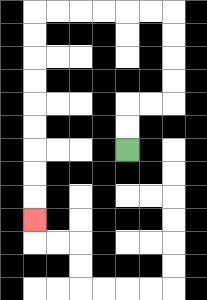{'start': '[5, 6]', 'end': '[1, 9]', 'path_directions': 'U,U,R,R,U,U,U,U,L,L,L,L,L,L,D,D,D,D,D,D,D,D,D', 'path_coordinates': '[[5, 6], [5, 5], [5, 4], [6, 4], [7, 4], [7, 3], [7, 2], [7, 1], [7, 0], [6, 0], [5, 0], [4, 0], [3, 0], [2, 0], [1, 0], [1, 1], [1, 2], [1, 3], [1, 4], [1, 5], [1, 6], [1, 7], [1, 8], [1, 9]]'}